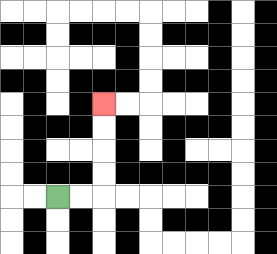{'start': '[2, 8]', 'end': '[4, 4]', 'path_directions': 'R,R,U,U,U,U', 'path_coordinates': '[[2, 8], [3, 8], [4, 8], [4, 7], [4, 6], [4, 5], [4, 4]]'}